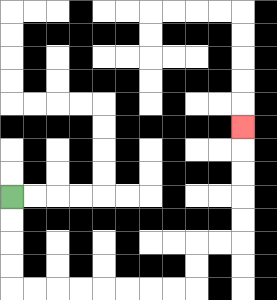{'start': '[0, 8]', 'end': '[10, 5]', 'path_directions': 'D,D,D,D,R,R,R,R,R,R,R,R,U,U,R,R,U,U,U,U,U', 'path_coordinates': '[[0, 8], [0, 9], [0, 10], [0, 11], [0, 12], [1, 12], [2, 12], [3, 12], [4, 12], [5, 12], [6, 12], [7, 12], [8, 12], [8, 11], [8, 10], [9, 10], [10, 10], [10, 9], [10, 8], [10, 7], [10, 6], [10, 5]]'}